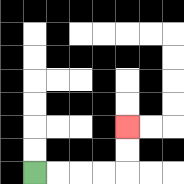{'start': '[1, 7]', 'end': '[5, 5]', 'path_directions': 'R,R,R,R,U,U', 'path_coordinates': '[[1, 7], [2, 7], [3, 7], [4, 7], [5, 7], [5, 6], [5, 5]]'}